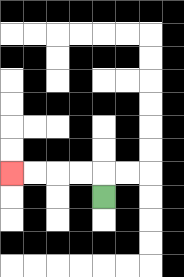{'start': '[4, 8]', 'end': '[0, 7]', 'path_directions': 'U,L,L,L,L', 'path_coordinates': '[[4, 8], [4, 7], [3, 7], [2, 7], [1, 7], [0, 7]]'}